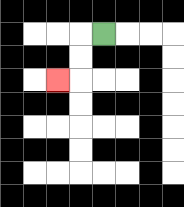{'start': '[4, 1]', 'end': '[2, 3]', 'path_directions': 'L,D,D,L', 'path_coordinates': '[[4, 1], [3, 1], [3, 2], [3, 3], [2, 3]]'}